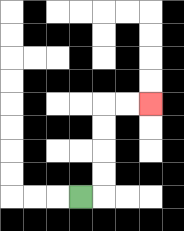{'start': '[3, 8]', 'end': '[6, 4]', 'path_directions': 'R,U,U,U,U,R,R', 'path_coordinates': '[[3, 8], [4, 8], [4, 7], [4, 6], [4, 5], [4, 4], [5, 4], [6, 4]]'}